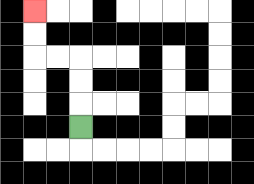{'start': '[3, 5]', 'end': '[1, 0]', 'path_directions': 'U,U,U,L,L,U,U', 'path_coordinates': '[[3, 5], [3, 4], [3, 3], [3, 2], [2, 2], [1, 2], [1, 1], [1, 0]]'}